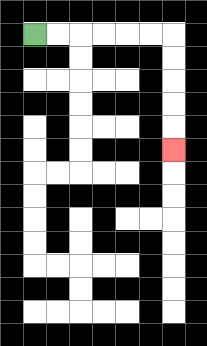{'start': '[1, 1]', 'end': '[7, 6]', 'path_directions': 'R,R,R,R,R,R,D,D,D,D,D', 'path_coordinates': '[[1, 1], [2, 1], [3, 1], [4, 1], [5, 1], [6, 1], [7, 1], [7, 2], [7, 3], [7, 4], [7, 5], [7, 6]]'}